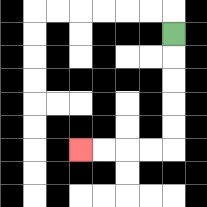{'start': '[7, 1]', 'end': '[3, 6]', 'path_directions': 'D,D,D,D,D,L,L,L,L', 'path_coordinates': '[[7, 1], [7, 2], [7, 3], [7, 4], [7, 5], [7, 6], [6, 6], [5, 6], [4, 6], [3, 6]]'}